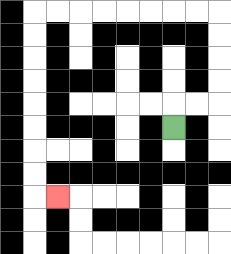{'start': '[7, 5]', 'end': '[2, 8]', 'path_directions': 'U,R,R,U,U,U,U,L,L,L,L,L,L,L,L,D,D,D,D,D,D,D,D,R', 'path_coordinates': '[[7, 5], [7, 4], [8, 4], [9, 4], [9, 3], [9, 2], [9, 1], [9, 0], [8, 0], [7, 0], [6, 0], [5, 0], [4, 0], [3, 0], [2, 0], [1, 0], [1, 1], [1, 2], [1, 3], [1, 4], [1, 5], [1, 6], [1, 7], [1, 8], [2, 8]]'}